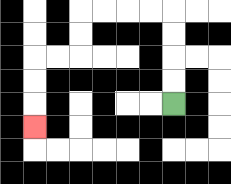{'start': '[7, 4]', 'end': '[1, 5]', 'path_directions': 'U,U,U,U,L,L,L,L,D,D,L,L,D,D,D', 'path_coordinates': '[[7, 4], [7, 3], [7, 2], [7, 1], [7, 0], [6, 0], [5, 0], [4, 0], [3, 0], [3, 1], [3, 2], [2, 2], [1, 2], [1, 3], [1, 4], [1, 5]]'}